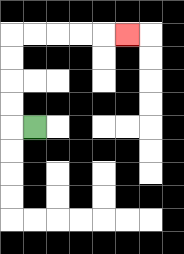{'start': '[1, 5]', 'end': '[5, 1]', 'path_directions': 'L,U,U,U,U,R,R,R,R,R', 'path_coordinates': '[[1, 5], [0, 5], [0, 4], [0, 3], [0, 2], [0, 1], [1, 1], [2, 1], [3, 1], [4, 1], [5, 1]]'}